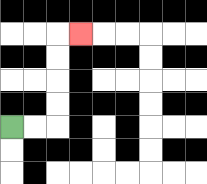{'start': '[0, 5]', 'end': '[3, 1]', 'path_directions': 'R,R,U,U,U,U,R', 'path_coordinates': '[[0, 5], [1, 5], [2, 5], [2, 4], [2, 3], [2, 2], [2, 1], [3, 1]]'}